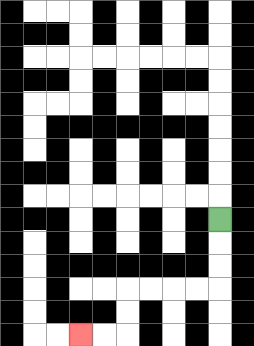{'start': '[9, 9]', 'end': '[3, 14]', 'path_directions': 'D,D,D,L,L,L,L,D,D,L,L', 'path_coordinates': '[[9, 9], [9, 10], [9, 11], [9, 12], [8, 12], [7, 12], [6, 12], [5, 12], [5, 13], [5, 14], [4, 14], [3, 14]]'}